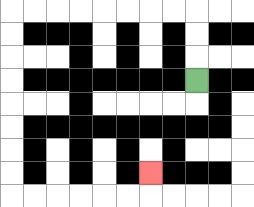{'start': '[8, 3]', 'end': '[6, 7]', 'path_directions': 'U,U,U,L,L,L,L,L,L,L,L,D,D,D,D,D,D,D,D,R,R,R,R,R,R,U', 'path_coordinates': '[[8, 3], [8, 2], [8, 1], [8, 0], [7, 0], [6, 0], [5, 0], [4, 0], [3, 0], [2, 0], [1, 0], [0, 0], [0, 1], [0, 2], [0, 3], [0, 4], [0, 5], [0, 6], [0, 7], [0, 8], [1, 8], [2, 8], [3, 8], [4, 8], [5, 8], [6, 8], [6, 7]]'}